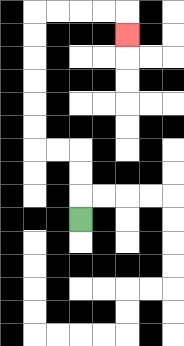{'start': '[3, 9]', 'end': '[5, 1]', 'path_directions': 'U,U,U,L,L,U,U,U,U,U,U,R,R,R,R,D', 'path_coordinates': '[[3, 9], [3, 8], [3, 7], [3, 6], [2, 6], [1, 6], [1, 5], [1, 4], [1, 3], [1, 2], [1, 1], [1, 0], [2, 0], [3, 0], [4, 0], [5, 0], [5, 1]]'}